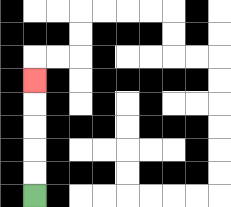{'start': '[1, 8]', 'end': '[1, 3]', 'path_directions': 'U,U,U,U,U', 'path_coordinates': '[[1, 8], [1, 7], [1, 6], [1, 5], [1, 4], [1, 3]]'}